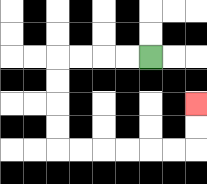{'start': '[6, 2]', 'end': '[8, 4]', 'path_directions': 'L,L,L,L,D,D,D,D,R,R,R,R,R,R,U,U', 'path_coordinates': '[[6, 2], [5, 2], [4, 2], [3, 2], [2, 2], [2, 3], [2, 4], [2, 5], [2, 6], [3, 6], [4, 6], [5, 6], [6, 6], [7, 6], [8, 6], [8, 5], [8, 4]]'}